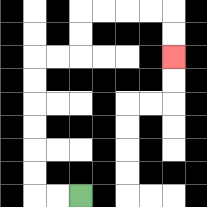{'start': '[3, 8]', 'end': '[7, 2]', 'path_directions': 'L,L,U,U,U,U,U,U,R,R,U,U,R,R,R,R,D,D', 'path_coordinates': '[[3, 8], [2, 8], [1, 8], [1, 7], [1, 6], [1, 5], [1, 4], [1, 3], [1, 2], [2, 2], [3, 2], [3, 1], [3, 0], [4, 0], [5, 0], [6, 0], [7, 0], [7, 1], [7, 2]]'}